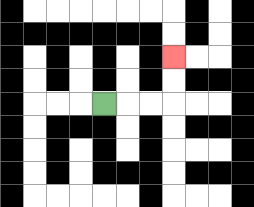{'start': '[4, 4]', 'end': '[7, 2]', 'path_directions': 'R,R,R,U,U', 'path_coordinates': '[[4, 4], [5, 4], [6, 4], [7, 4], [7, 3], [7, 2]]'}